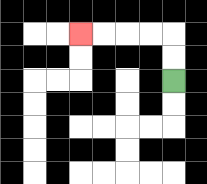{'start': '[7, 3]', 'end': '[3, 1]', 'path_directions': 'U,U,L,L,L,L', 'path_coordinates': '[[7, 3], [7, 2], [7, 1], [6, 1], [5, 1], [4, 1], [3, 1]]'}